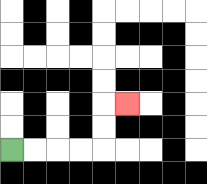{'start': '[0, 6]', 'end': '[5, 4]', 'path_directions': 'R,R,R,R,U,U,R', 'path_coordinates': '[[0, 6], [1, 6], [2, 6], [3, 6], [4, 6], [4, 5], [4, 4], [5, 4]]'}